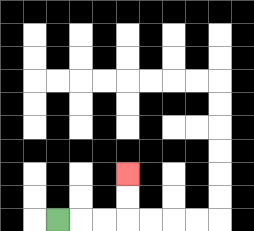{'start': '[2, 9]', 'end': '[5, 7]', 'path_directions': 'R,R,R,U,U', 'path_coordinates': '[[2, 9], [3, 9], [4, 9], [5, 9], [5, 8], [5, 7]]'}